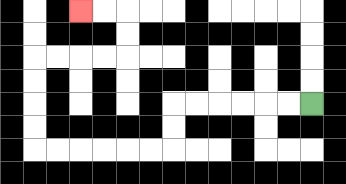{'start': '[13, 4]', 'end': '[3, 0]', 'path_directions': 'L,L,L,L,L,L,D,D,L,L,L,L,L,L,U,U,U,U,R,R,R,R,U,U,L,L', 'path_coordinates': '[[13, 4], [12, 4], [11, 4], [10, 4], [9, 4], [8, 4], [7, 4], [7, 5], [7, 6], [6, 6], [5, 6], [4, 6], [3, 6], [2, 6], [1, 6], [1, 5], [1, 4], [1, 3], [1, 2], [2, 2], [3, 2], [4, 2], [5, 2], [5, 1], [5, 0], [4, 0], [3, 0]]'}